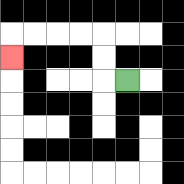{'start': '[5, 3]', 'end': '[0, 2]', 'path_directions': 'L,U,U,L,L,L,L,D', 'path_coordinates': '[[5, 3], [4, 3], [4, 2], [4, 1], [3, 1], [2, 1], [1, 1], [0, 1], [0, 2]]'}